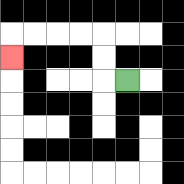{'start': '[5, 3]', 'end': '[0, 2]', 'path_directions': 'L,U,U,L,L,L,L,D', 'path_coordinates': '[[5, 3], [4, 3], [4, 2], [4, 1], [3, 1], [2, 1], [1, 1], [0, 1], [0, 2]]'}